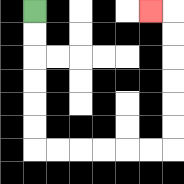{'start': '[1, 0]', 'end': '[6, 0]', 'path_directions': 'D,D,D,D,D,D,R,R,R,R,R,R,U,U,U,U,U,U,L', 'path_coordinates': '[[1, 0], [1, 1], [1, 2], [1, 3], [1, 4], [1, 5], [1, 6], [2, 6], [3, 6], [4, 6], [5, 6], [6, 6], [7, 6], [7, 5], [7, 4], [7, 3], [7, 2], [7, 1], [7, 0], [6, 0]]'}